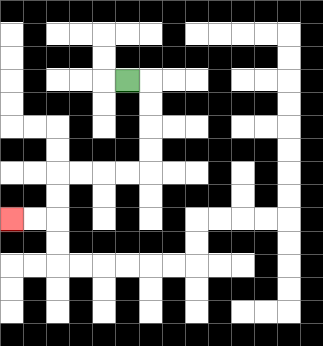{'start': '[5, 3]', 'end': '[0, 9]', 'path_directions': 'R,D,D,D,D,L,L,L,L,D,D,L,L', 'path_coordinates': '[[5, 3], [6, 3], [6, 4], [6, 5], [6, 6], [6, 7], [5, 7], [4, 7], [3, 7], [2, 7], [2, 8], [2, 9], [1, 9], [0, 9]]'}